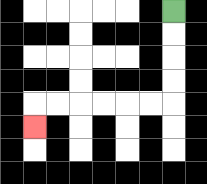{'start': '[7, 0]', 'end': '[1, 5]', 'path_directions': 'D,D,D,D,L,L,L,L,L,L,D', 'path_coordinates': '[[7, 0], [7, 1], [7, 2], [7, 3], [7, 4], [6, 4], [5, 4], [4, 4], [3, 4], [2, 4], [1, 4], [1, 5]]'}